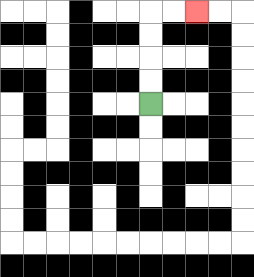{'start': '[6, 4]', 'end': '[8, 0]', 'path_directions': 'U,U,U,U,R,R', 'path_coordinates': '[[6, 4], [6, 3], [6, 2], [6, 1], [6, 0], [7, 0], [8, 0]]'}